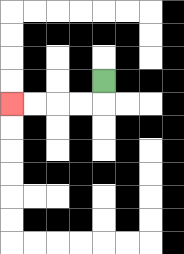{'start': '[4, 3]', 'end': '[0, 4]', 'path_directions': 'D,L,L,L,L', 'path_coordinates': '[[4, 3], [4, 4], [3, 4], [2, 4], [1, 4], [0, 4]]'}